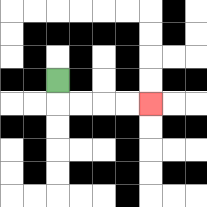{'start': '[2, 3]', 'end': '[6, 4]', 'path_directions': 'D,R,R,R,R', 'path_coordinates': '[[2, 3], [2, 4], [3, 4], [4, 4], [5, 4], [6, 4]]'}